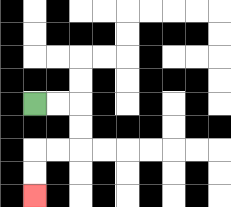{'start': '[1, 4]', 'end': '[1, 8]', 'path_directions': 'R,R,D,D,L,L,D,D', 'path_coordinates': '[[1, 4], [2, 4], [3, 4], [3, 5], [3, 6], [2, 6], [1, 6], [1, 7], [1, 8]]'}